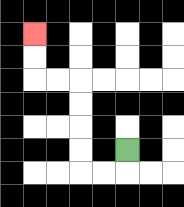{'start': '[5, 6]', 'end': '[1, 1]', 'path_directions': 'D,L,L,U,U,U,U,L,L,U,U', 'path_coordinates': '[[5, 6], [5, 7], [4, 7], [3, 7], [3, 6], [3, 5], [3, 4], [3, 3], [2, 3], [1, 3], [1, 2], [1, 1]]'}